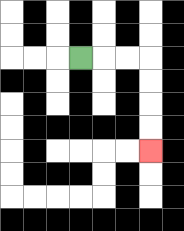{'start': '[3, 2]', 'end': '[6, 6]', 'path_directions': 'R,R,R,D,D,D,D', 'path_coordinates': '[[3, 2], [4, 2], [5, 2], [6, 2], [6, 3], [6, 4], [6, 5], [6, 6]]'}